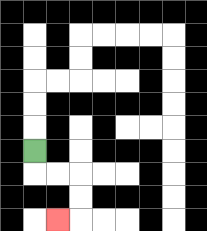{'start': '[1, 6]', 'end': '[2, 9]', 'path_directions': 'D,R,R,D,D,L', 'path_coordinates': '[[1, 6], [1, 7], [2, 7], [3, 7], [3, 8], [3, 9], [2, 9]]'}